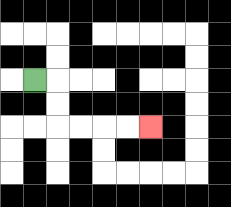{'start': '[1, 3]', 'end': '[6, 5]', 'path_directions': 'R,D,D,R,R,R,R', 'path_coordinates': '[[1, 3], [2, 3], [2, 4], [2, 5], [3, 5], [4, 5], [5, 5], [6, 5]]'}